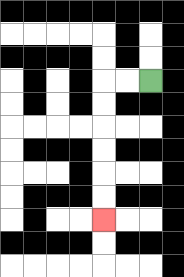{'start': '[6, 3]', 'end': '[4, 9]', 'path_directions': 'L,L,D,D,D,D,D,D', 'path_coordinates': '[[6, 3], [5, 3], [4, 3], [4, 4], [4, 5], [4, 6], [4, 7], [4, 8], [4, 9]]'}